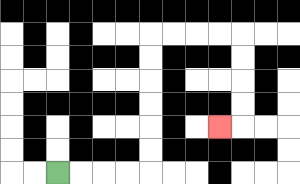{'start': '[2, 7]', 'end': '[9, 5]', 'path_directions': 'R,R,R,R,U,U,U,U,U,U,R,R,R,R,D,D,D,D,L', 'path_coordinates': '[[2, 7], [3, 7], [4, 7], [5, 7], [6, 7], [6, 6], [6, 5], [6, 4], [6, 3], [6, 2], [6, 1], [7, 1], [8, 1], [9, 1], [10, 1], [10, 2], [10, 3], [10, 4], [10, 5], [9, 5]]'}